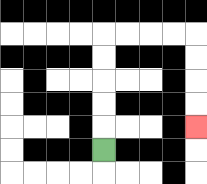{'start': '[4, 6]', 'end': '[8, 5]', 'path_directions': 'U,U,U,U,U,R,R,R,R,D,D,D,D', 'path_coordinates': '[[4, 6], [4, 5], [4, 4], [4, 3], [4, 2], [4, 1], [5, 1], [6, 1], [7, 1], [8, 1], [8, 2], [8, 3], [8, 4], [8, 5]]'}